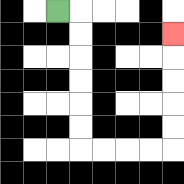{'start': '[2, 0]', 'end': '[7, 1]', 'path_directions': 'R,D,D,D,D,D,D,R,R,R,R,U,U,U,U,U', 'path_coordinates': '[[2, 0], [3, 0], [3, 1], [3, 2], [3, 3], [3, 4], [3, 5], [3, 6], [4, 6], [5, 6], [6, 6], [7, 6], [7, 5], [7, 4], [7, 3], [7, 2], [7, 1]]'}